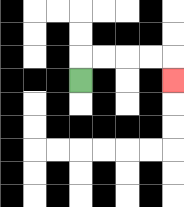{'start': '[3, 3]', 'end': '[7, 3]', 'path_directions': 'U,R,R,R,R,D', 'path_coordinates': '[[3, 3], [3, 2], [4, 2], [5, 2], [6, 2], [7, 2], [7, 3]]'}